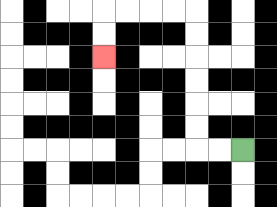{'start': '[10, 6]', 'end': '[4, 2]', 'path_directions': 'L,L,U,U,U,U,U,U,L,L,L,L,D,D', 'path_coordinates': '[[10, 6], [9, 6], [8, 6], [8, 5], [8, 4], [8, 3], [8, 2], [8, 1], [8, 0], [7, 0], [6, 0], [5, 0], [4, 0], [4, 1], [4, 2]]'}